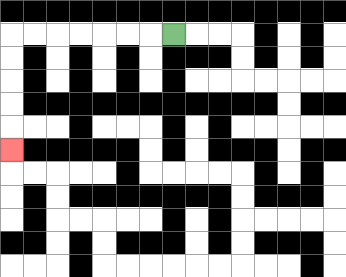{'start': '[7, 1]', 'end': '[0, 6]', 'path_directions': 'L,L,L,L,L,L,L,D,D,D,D,D', 'path_coordinates': '[[7, 1], [6, 1], [5, 1], [4, 1], [3, 1], [2, 1], [1, 1], [0, 1], [0, 2], [0, 3], [0, 4], [0, 5], [0, 6]]'}